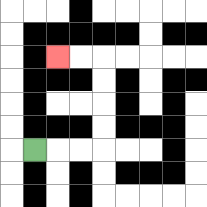{'start': '[1, 6]', 'end': '[2, 2]', 'path_directions': 'R,R,R,U,U,U,U,L,L', 'path_coordinates': '[[1, 6], [2, 6], [3, 6], [4, 6], [4, 5], [4, 4], [4, 3], [4, 2], [3, 2], [2, 2]]'}